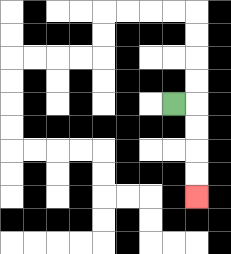{'start': '[7, 4]', 'end': '[8, 8]', 'path_directions': 'R,D,D,D,D', 'path_coordinates': '[[7, 4], [8, 4], [8, 5], [8, 6], [8, 7], [8, 8]]'}